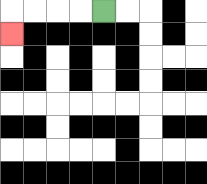{'start': '[4, 0]', 'end': '[0, 1]', 'path_directions': 'L,L,L,L,D', 'path_coordinates': '[[4, 0], [3, 0], [2, 0], [1, 0], [0, 0], [0, 1]]'}